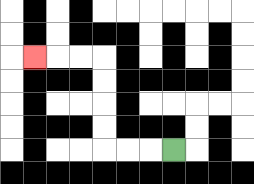{'start': '[7, 6]', 'end': '[1, 2]', 'path_directions': 'L,L,L,U,U,U,U,L,L,L', 'path_coordinates': '[[7, 6], [6, 6], [5, 6], [4, 6], [4, 5], [4, 4], [4, 3], [4, 2], [3, 2], [2, 2], [1, 2]]'}